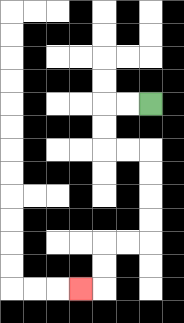{'start': '[6, 4]', 'end': '[3, 12]', 'path_directions': 'L,L,D,D,R,R,D,D,D,D,L,L,D,D,L', 'path_coordinates': '[[6, 4], [5, 4], [4, 4], [4, 5], [4, 6], [5, 6], [6, 6], [6, 7], [6, 8], [6, 9], [6, 10], [5, 10], [4, 10], [4, 11], [4, 12], [3, 12]]'}